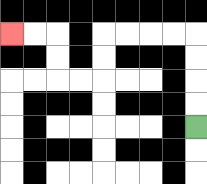{'start': '[8, 5]', 'end': '[0, 1]', 'path_directions': 'U,U,U,U,L,L,L,L,D,D,L,L,U,U,L,L', 'path_coordinates': '[[8, 5], [8, 4], [8, 3], [8, 2], [8, 1], [7, 1], [6, 1], [5, 1], [4, 1], [4, 2], [4, 3], [3, 3], [2, 3], [2, 2], [2, 1], [1, 1], [0, 1]]'}